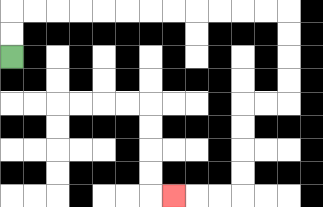{'start': '[0, 2]', 'end': '[7, 8]', 'path_directions': 'U,U,R,R,R,R,R,R,R,R,R,R,R,R,D,D,D,D,L,L,D,D,D,D,L,L,L', 'path_coordinates': '[[0, 2], [0, 1], [0, 0], [1, 0], [2, 0], [3, 0], [4, 0], [5, 0], [6, 0], [7, 0], [8, 0], [9, 0], [10, 0], [11, 0], [12, 0], [12, 1], [12, 2], [12, 3], [12, 4], [11, 4], [10, 4], [10, 5], [10, 6], [10, 7], [10, 8], [9, 8], [8, 8], [7, 8]]'}